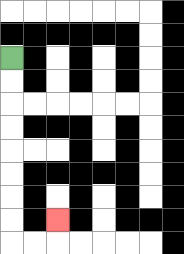{'start': '[0, 2]', 'end': '[2, 9]', 'path_directions': 'D,D,D,D,D,D,D,D,R,R,U', 'path_coordinates': '[[0, 2], [0, 3], [0, 4], [0, 5], [0, 6], [0, 7], [0, 8], [0, 9], [0, 10], [1, 10], [2, 10], [2, 9]]'}